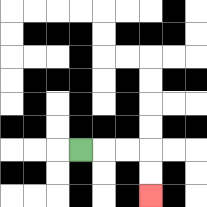{'start': '[3, 6]', 'end': '[6, 8]', 'path_directions': 'R,R,R,D,D', 'path_coordinates': '[[3, 6], [4, 6], [5, 6], [6, 6], [6, 7], [6, 8]]'}